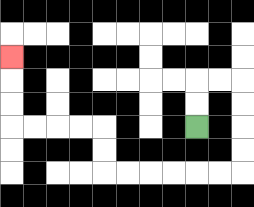{'start': '[8, 5]', 'end': '[0, 2]', 'path_directions': 'U,U,R,R,D,D,D,D,L,L,L,L,L,L,U,U,L,L,L,L,U,U,U', 'path_coordinates': '[[8, 5], [8, 4], [8, 3], [9, 3], [10, 3], [10, 4], [10, 5], [10, 6], [10, 7], [9, 7], [8, 7], [7, 7], [6, 7], [5, 7], [4, 7], [4, 6], [4, 5], [3, 5], [2, 5], [1, 5], [0, 5], [0, 4], [0, 3], [0, 2]]'}